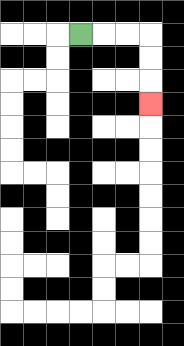{'start': '[3, 1]', 'end': '[6, 4]', 'path_directions': 'R,R,R,D,D,D', 'path_coordinates': '[[3, 1], [4, 1], [5, 1], [6, 1], [6, 2], [6, 3], [6, 4]]'}